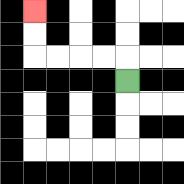{'start': '[5, 3]', 'end': '[1, 0]', 'path_directions': 'U,L,L,L,L,U,U', 'path_coordinates': '[[5, 3], [5, 2], [4, 2], [3, 2], [2, 2], [1, 2], [1, 1], [1, 0]]'}